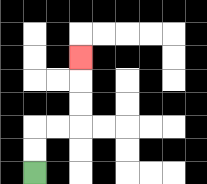{'start': '[1, 7]', 'end': '[3, 2]', 'path_directions': 'U,U,R,R,U,U,U', 'path_coordinates': '[[1, 7], [1, 6], [1, 5], [2, 5], [3, 5], [3, 4], [3, 3], [3, 2]]'}